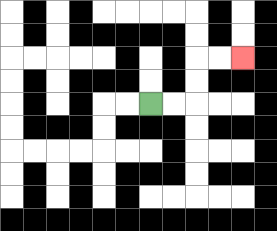{'start': '[6, 4]', 'end': '[10, 2]', 'path_directions': 'R,R,U,U,R,R', 'path_coordinates': '[[6, 4], [7, 4], [8, 4], [8, 3], [8, 2], [9, 2], [10, 2]]'}